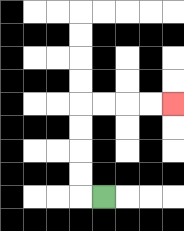{'start': '[4, 8]', 'end': '[7, 4]', 'path_directions': 'L,U,U,U,U,R,R,R,R', 'path_coordinates': '[[4, 8], [3, 8], [3, 7], [3, 6], [3, 5], [3, 4], [4, 4], [5, 4], [6, 4], [7, 4]]'}